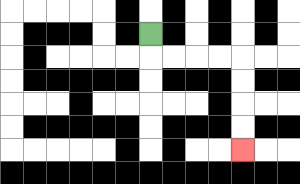{'start': '[6, 1]', 'end': '[10, 6]', 'path_directions': 'D,R,R,R,R,D,D,D,D', 'path_coordinates': '[[6, 1], [6, 2], [7, 2], [8, 2], [9, 2], [10, 2], [10, 3], [10, 4], [10, 5], [10, 6]]'}